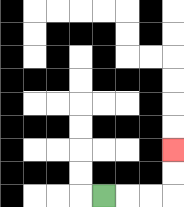{'start': '[4, 8]', 'end': '[7, 6]', 'path_directions': 'R,R,R,U,U', 'path_coordinates': '[[4, 8], [5, 8], [6, 8], [7, 8], [7, 7], [7, 6]]'}